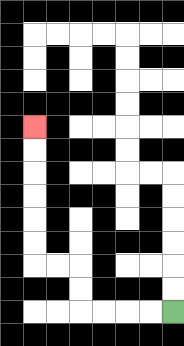{'start': '[7, 13]', 'end': '[1, 5]', 'path_directions': 'L,L,L,L,U,U,L,L,U,U,U,U,U,U', 'path_coordinates': '[[7, 13], [6, 13], [5, 13], [4, 13], [3, 13], [3, 12], [3, 11], [2, 11], [1, 11], [1, 10], [1, 9], [1, 8], [1, 7], [1, 6], [1, 5]]'}